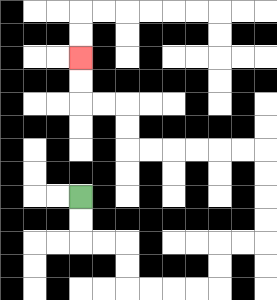{'start': '[3, 8]', 'end': '[3, 2]', 'path_directions': 'D,D,R,R,D,D,R,R,R,R,U,U,R,R,U,U,U,U,L,L,L,L,L,L,U,U,L,L,U,U', 'path_coordinates': '[[3, 8], [3, 9], [3, 10], [4, 10], [5, 10], [5, 11], [5, 12], [6, 12], [7, 12], [8, 12], [9, 12], [9, 11], [9, 10], [10, 10], [11, 10], [11, 9], [11, 8], [11, 7], [11, 6], [10, 6], [9, 6], [8, 6], [7, 6], [6, 6], [5, 6], [5, 5], [5, 4], [4, 4], [3, 4], [3, 3], [3, 2]]'}